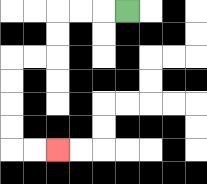{'start': '[5, 0]', 'end': '[2, 6]', 'path_directions': 'L,L,L,D,D,L,L,D,D,D,D,R,R', 'path_coordinates': '[[5, 0], [4, 0], [3, 0], [2, 0], [2, 1], [2, 2], [1, 2], [0, 2], [0, 3], [0, 4], [0, 5], [0, 6], [1, 6], [2, 6]]'}